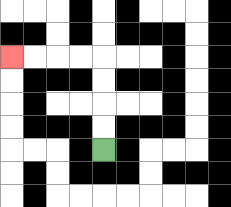{'start': '[4, 6]', 'end': '[0, 2]', 'path_directions': 'U,U,U,U,L,L,L,L', 'path_coordinates': '[[4, 6], [4, 5], [4, 4], [4, 3], [4, 2], [3, 2], [2, 2], [1, 2], [0, 2]]'}